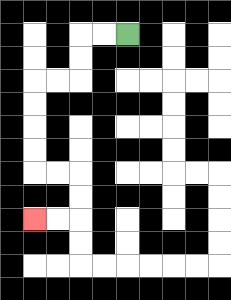{'start': '[5, 1]', 'end': '[1, 9]', 'path_directions': 'L,L,D,D,L,L,D,D,D,D,R,R,D,D,L,L', 'path_coordinates': '[[5, 1], [4, 1], [3, 1], [3, 2], [3, 3], [2, 3], [1, 3], [1, 4], [1, 5], [1, 6], [1, 7], [2, 7], [3, 7], [3, 8], [3, 9], [2, 9], [1, 9]]'}